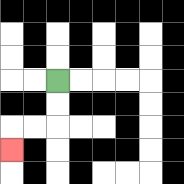{'start': '[2, 3]', 'end': '[0, 6]', 'path_directions': 'D,D,L,L,D', 'path_coordinates': '[[2, 3], [2, 4], [2, 5], [1, 5], [0, 5], [0, 6]]'}